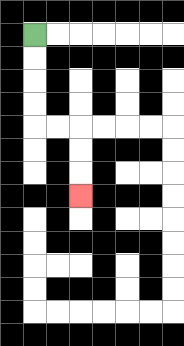{'start': '[1, 1]', 'end': '[3, 8]', 'path_directions': 'D,D,D,D,R,R,D,D,D', 'path_coordinates': '[[1, 1], [1, 2], [1, 3], [1, 4], [1, 5], [2, 5], [3, 5], [3, 6], [3, 7], [3, 8]]'}